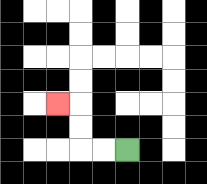{'start': '[5, 6]', 'end': '[2, 4]', 'path_directions': 'L,L,U,U,L', 'path_coordinates': '[[5, 6], [4, 6], [3, 6], [3, 5], [3, 4], [2, 4]]'}